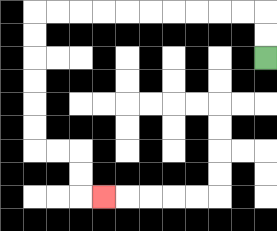{'start': '[11, 2]', 'end': '[4, 8]', 'path_directions': 'U,U,L,L,L,L,L,L,L,L,L,L,D,D,D,D,D,D,R,R,D,D,R', 'path_coordinates': '[[11, 2], [11, 1], [11, 0], [10, 0], [9, 0], [8, 0], [7, 0], [6, 0], [5, 0], [4, 0], [3, 0], [2, 0], [1, 0], [1, 1], [1, 2], [1, 3], [1, 4], [1, 5], [1, 6], [2, 6], [3, 6], [3, 7], [3, 8], [4, 8]]'}